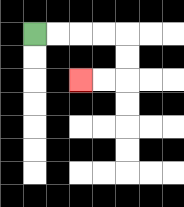{'start': '[1, 1]', 'end': '[3, 3]', 'path_directions': 'R,R,R,R,D,D,L,L', 'path_coordinates': '[[1, 1], [2, 1], [3, 1], [4, 1], [5, 1], [5, 2], [5, 3], [4, 3], [3, 3]]'}